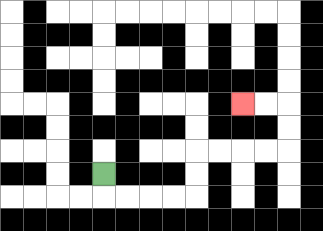{'start': '[4, 7]', 'end': '[10, 4]', 'path_directions': 'D,R,R,R,R,U,U,R,R,R,R,U,U,L,L', 'path_coordinates': '[[4, 7], [4, 8], [5, 8], [6, 8], [7, 8], [8, 8], [8, 7], [8, 6], [9, 6], [10, 6], [11, 6], [12, 6], [12, 5], [12, 4], [11, 4], [10, 4]]'}